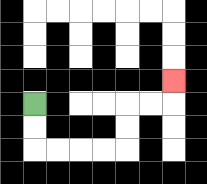{'start': '[1, 4]', 'end': '[7, 3]', 'path_directions': 'D,D,R,R,R,R,U,U,R,R,U', 'path_coordinates': '[[1, 4], [1, 5], [1, 6], [2, 6], [3, 6], [4, 6], [5, 6], [5, 5], [5, 4], [6, 4], [7, 4], [7, 3]]'}